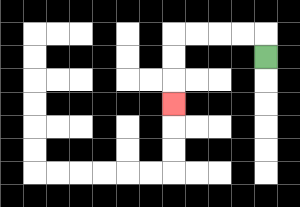{'start': '[11, 2]', 'end': '[7, 4]', 'path_directions': 'U,L,L,L,L,D,D,D', 'path_coordinates': '[[11, 2], [11, 1], [10, 1], [9, 1], [8, 1], [7, 1], [7, 2], [7, 3], [7, 4]]'}